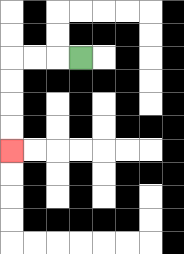{'start': '[3, 2]', 'end': '[0, 6]', 'path_directions': 'L,L,L,D,D,D,D', 'path_coordinates': '[[3, 2], [2, 2], [1, 2], [0, 2], [0, 3], [0, 4], [0, 5], [0, 6]]'}